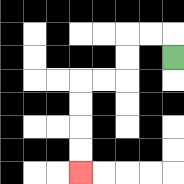{'start': '[7, 2]', 'end': '[3, 7]', 'path_directions': 'U,L,L,D,D,L,L,D,D,D,D', 'path_coordinates': '[[7, 2], [7, 1], [6, 1], [5, 1], [5, 2], [5, 3], [4, 3], [3, 3], [3, 4], [3, 5], [3, 6], [3, 7]]'}